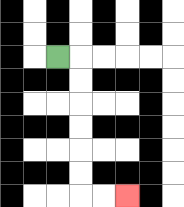{'start': '[2, 2]', 'end': '[5, 8]', 'path_directions': 'R,D,D,D,D,D,D,R,R', 'path_coordinates': '[[2, 2], [3, 2], [3, 3], [3, 4], [3, 5], [3, 6], [3, 7], [3, 8], [4, 8], [5, 8]]'}